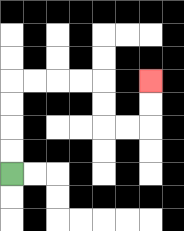{'start': '[0, 7]', 'end': '[6, 3]', 'path_directions': 'U,U,U,U,R,R,R,R,D,D,R,R,U,U', 'path_coordinates': '[[0, 7], [0, 6], [0, 5], [0, 4], [0, 3], [1, 3], [2, 3], [3, 3], [4, 3], [4, 4], [4, 5], [5, 5], [6, 5], [6, 4], [6, 3]]'}